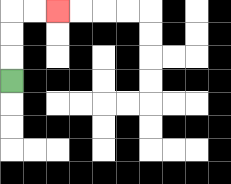{'start': '[0, 3]', 'end': '[2, 0]', 'path_directions': 'U,U,U,R,R', 'path_coordinates': '[[0, 3], [0, 2], [0, 1], [0, 0], [1, 0], [2, 0]]'}